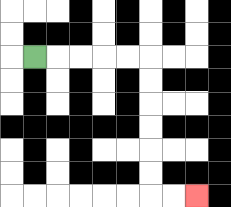{'start': '[1, 2]', 'end': '[8, 8]', 'path_directions': 'R,R,R,R,R,D,D,D,D,D,D,R,R', 'path_coordinates': '[[1, 2], [2, 2], [3, 2], [4, 2], [5, 2], [6, 2], [6, 3], [6, 4], [6, 5], [6, 6], [6, 7], [6, 8], [7, 8], [8, 8]]'}